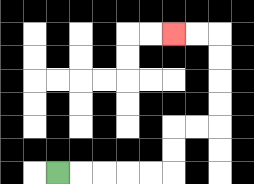{'start': '[2, 7]', 'end': '[7, 1]', 'path_directions': 'R,R,R,R,R,U,U,R,R,U,U,U,U,L,L', 'path_coordinates': '[[2, 7], [3, 7], [4, 7], [5, 7], [6, 7], [7, 7], [7, 6], [7, 5], [8, 5], [9, 5], [9, 4], [9, 3], [9, 2], [9, 1], [8, 1], [7, 1]]'}